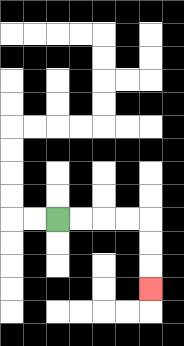{'start': '[2, 9]', 'end': '[6, 12]', 'path_directions': 'R,R,R,R,D,D,D', 'path_coordinates': '[[2, 9], [3, 9], [4, 9], [5, 9], [6, 9], [6, 10], [6, 11], [6, 12]]'}